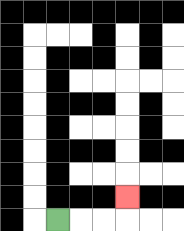{'start': '[2, 9]', 'end': '[5, 8]', 'path_directions': 'R,R,R,U', 'path_coordinates': '[[2, 9], [3, 9], [4, 9], [5, 9], [5, 8]]'}